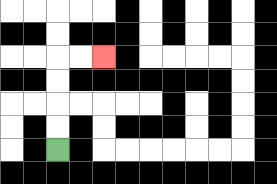{'start': '[2, 6]', 'end': '[4, 2]', 'path_directions': 'U,U,U,U,R,R', 'path_coordinates': '[[2, 6], [2, 5], [2, 4], [2, 3], [2, 2], [3, 2], [4, 2]]'}